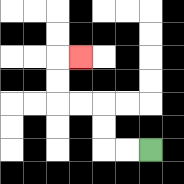{'start': '[6, 6]', 'end': '[3, 2]', 'path_directions': 'L,L,U,U,L,L,U,U,R', 'path_coordinates': '[[6, 6], [5, 6], [4, 6], [4, 5], [4, 4], [3, 4], [2, 4], [2, 3], [2, 2], [3, 2]]'}